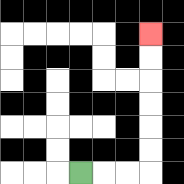{'start': '[3, 7]', 'end': '[6, 1]', 'path_directions': 'R,R,R,U,U,U,U,U,U', 'path_coordinates': '[[3, 7], [4, 7], [5, 7], [6, 7], [6, 6], [6, 5], [6, 4], [6, 3], [6, 2], [6, 1]]'}